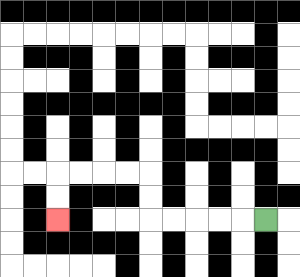{'start': '[11, 9]', 'end': '[2, 9]', 'path_directions': 'L,L,L,L,L,U,U,L,L,L,L,D,D', 'path_coordinates': '[[11, 9], [10, 9], [9, 9], [8, 9], [7, 9], [6, 9], [6, 8], [6, 7], [5, 7], [4, 7], [3, 7], [2, 7], [2, 8], [2, 9]]'}